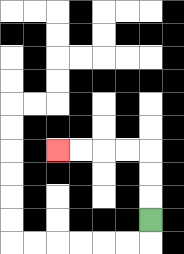{'start': '[6, 9]', 'end': '[2, 6]', 'path_directions': 'U,U,U,L,L,L,L', 'path_coordinates': '[[6, 9], [6, 8], [6, 7], [6, 6], [5, 6], [4, 6], [3, 6], [2, 6]]'}